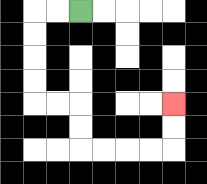{'start': '[3, 0]', 'end': '[7, 4]', 'path_directions': 'L,L,D,D,D,D,R,R,D,D,R,R,R,R,U,U', 'path_coordinates': '[[3, 0], [2, 0], [1, 0], [1, 1], [1, 2], [1, 3], [1, 4], [2, 4], [3, 4], [3, 5], [3, 6], [4, 6], [5, 6], [6, 6], [7, 6], [7, 5], [7, 4]]'}